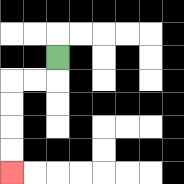{'start': '[2, 2]', 'end': '[0, 7]', 'path_directions': 'D,L,L,D,D,D,D', 'path_coordinates': '[[2, 2], [2, 3], [1, 3], [0, 3], [0, 4], [0, 5], [0, 6], [0, 7]]'}